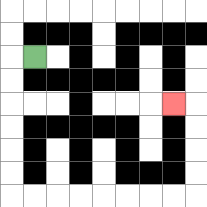{'start': '[1, 2]', 'end': '[7, 4]', 'path_directions': 'L,D,D,D,D,D,D,R,R,R,R,R,R,R,R,U,U,U,U,L', 'path_coordinates': '[[1, 2], [0, 2], [0, 3], [0, 4], [0, 5], [0, 6], [0, 7], [0, 8], [1, 8], [2, 8], [3, 8], [4, 8], [5, 8], [6, 8], [7, 8], [8, 8], [8, 7], [8, 6], [8, 5], [8, 4], [7, 4]]'}